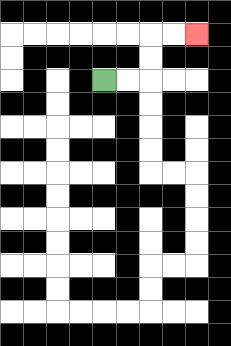{'start': '[4, 3]', 'end': '[8, 1]', 'path_directions': 'R,R,U,U,R,R', 'path_coordinates': '[[4, 3], [5, 3], [6, 3], [6, 2], [6, 1], [7, 1], [8, 1]]'}